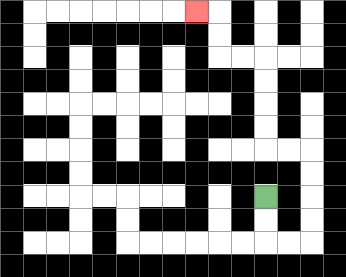{'start': '[11, 8]', 'end': '[8, 0]', 'path_directions': 'D,D,R,R,U,U,U,U,L,L,U,U,U,U,L,L,U,U,L', 'path_coordinates': '[[11, 8], [11, 9], [11, 10], [12, 10], [13, 10], [13, 9], [13, 8], [13, 7], [13, 6], [12, 6], [11, 6], [11, 5], [11, 4], [11, 3], [11, 2], [10, 2], [9, 2], [9, 1], [9, 0], [8, 0]]'}